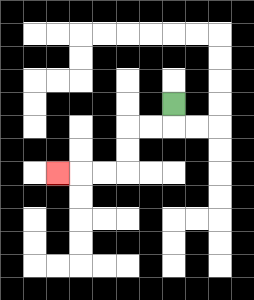{'start': '[7, 4]', 'end': '[2, 7]', 'path_directions': 'D,L,L,D,D,L,L,L', 'path_coordinates': '[[7, 4], [7, 5], [6, 5], [5, 5], [5, 6], [5, 7], [4, 7], [3, 7], [2, 7]]'}